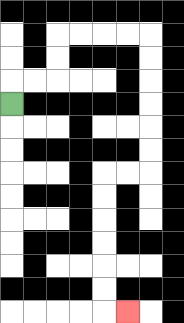{'start': '[0, 4]', 'end': '[5, 13]', 'path_directions': 'U,R,R,U,U,R,R,R,R,D,D,D,D,D,D,L,L,D,D,D,D,D,D,R', 'path_coordinates': '[[0, 4], [0, 3], [1, 3], [2, 3], [2, 2], [2, 1], [3, 1], [4, 1], [5, 1], [6, 1], [6, 2], [6, 3], [6, 4], [6, 5], [6, 6], [6, 7], [5, 7], [4, 7], [4, 8], [4, 9], [4, 10], [4, 11], [4, 12], [4, 13], [5, 13]]'}